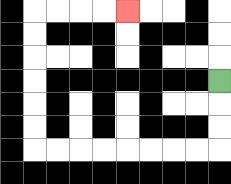{'start': '[9, 3]', 'end': '[5, 0]', 'path_directions': 'D,D,D,L,L,L,L,L,L,L,L,U,U,U,U,U,U,R,R,R,R', 'path_coordinates': '[[9, 3], [9, 4], [9, 5], [9, 6], [8, 6], [7, 6], [6, 6], [5, 6], [4, 6], [3, 6], [2, 6], [1, 6], [1, 5], [1, 4], [1, 3], [1, 2], [1, 1], [1, 0], [2, 0], [3, 0], [4, 0], [5, 0]]'}